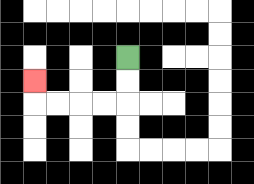{'start': '[5, 2]', 'end': '[1, 3]', 'path_directions': 'D,D,L,L,L,L,U', 'path_coordinates': '[[5, 2], [5, 3], [5, 4], [4, 4], [3, 4], [2, 4], [1, 4], [1, 3]]'}